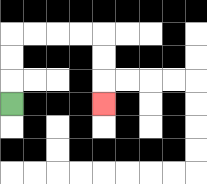{'start': '[0, 4]', 'end': '[4, 4]', 'path_directions': 'U,U,U,R,R,R,R,D,D,D', 'path_coordinates': '[[0, 4], [0, 3], [0, 2], [0, 1], [1, 1], [2, 1], [3, 1], [4, 1], [4, 2], [4, 3], [4, 4]]'}